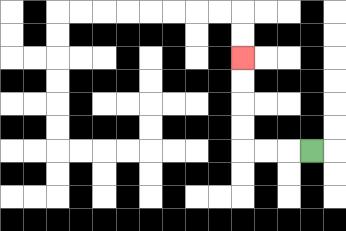{'start': '[13, 6]', 'end': '[10, 2]', 'path_directions': 'L,L,L,U,U,U,U', 'path_coordinates': '[[13, 6], [12, 6], [11, 6], [10, 6], [10, 5], [10, 4], [10, 3], [10, 2]]'}